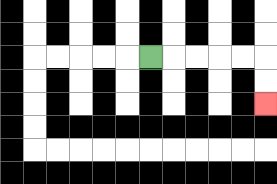{'start': '[6, 2]', 'end': '[11, 4]', 'path_directions': 'R,R,R,R,R,D,D', 'path_coordinates': '[[6, 2], [7, 2], [8, 2], [9, 2], [10, 2], [11, 2], [11, 3], [11, 4]]'}